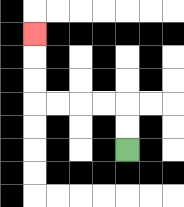{'start': '[5, 6]', 'end': '[1, 1]', 'path_directions': 'U,U,L,L,L,L,U,U,U', 'path_coordinates': '[[5, 6], [5, 5], [5, 4], [4, 4], [3, 4], [2, 4], [1, 4], [1, 3], [1, 2], [1, 1]]'}